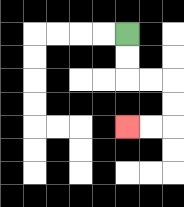{'start': '[5, 1]', 'end': '[5, 5]', 'path_directions': 'D,D,R,R,D,D,L,L', 'path_coordinates': '[[5, 1], [5, 2], [5, 3], [6, 3], [7, 3], [7, 4], [7, 5], [6, 5], [5, 5]]'}